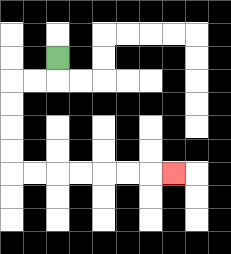{'start': '[2, 2]', 'end': '[7, 7]', 'path_directions': 'D,L,L,D,D,D,D,R,R,R,R,R,R,R', 'path_coordinates': '[[2, 2], [2, 3], [1, 3], [0, 3], [0, 4], [0, 5], [0, 6], [0, 7], [1, 7], [2, 7], [3, 7], [4, 7], [5, 7], [6, 7], [7, 7]]'}